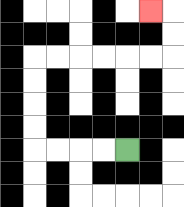{'start': '[5, 6]', 'end': '[6, 0]', 'path_directions': 'L,L,L,L,U,U,U,U,R,R,R,R,R,R,U,U,L', 'path_coordinates': '[[5, 6], [4, 6], [3, 6], [2, 6], [1, 6], [1, 5], [1, 4], [1, 3], [1, 2], [2, 2], [3, 2], [4, 2], [5, 2], [6, 2], [7, 2], [7, 1], [7, 0], [6, 0]]'}